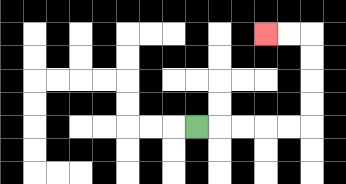{'start': '[8, 5]', 'end': '[11, 1]', 'path_directions': 'R,R,R,R,R,U,U,U,U,L,L', 'path_coordinates': '[[8, 5], [9, 5], [10, 5], [11, 5], [12, 5], [13, 5], [13, 4], [13, 3], [13, 2], [13, 1], [12, 1], [11, 1]]'}